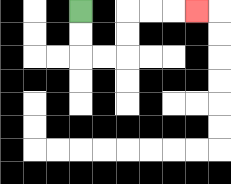{'start': '[3, 0]', 'end': '[8, 0]', 'path_directions': 'D,D,R,R,U,U,R,R,R', 'path_coordinates': '[[3, 0], [3, 1], [3, 2], [4, 2], [5, 2], [5, 1], [5, 0], [6, 0], [7, 0], [8, 0]]'}